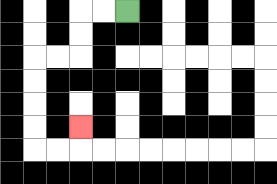{'start': '[5, 0]', 'end': '[3, 5]', 'path_directions': 'L,L,D,D,L,L,D,D,D,D,R,R,U', 'path_coordinates': '[[5, 0], [4, 0], [3, 0], [3, 1], [3, 2], [2, 2], [1, 2], [1, 3], [1, 4], [1, 5], [1, 6], [2, 6], [3, 6], [3, 5]]'}